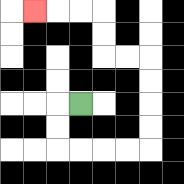{'start': '[3, 4]', 'end': '[1, 0]', 'path_directions': 'L,D,D,R,R,R,R,U,U,U,U,L,L,U,U,L,L,L', 'path_coordinates': '[[3, 4], [2, 4], [2, 5], [2, 6], [3, 6], [4, 6], [5, 6], [6, 6], [6, 5], [6, 4], [6, 3], [6, 2], [5, 2], [4, 2], [4, 1], [4, 0], [3, 0], [2, 0], [1, 0]]'}